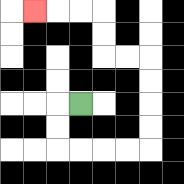{'start': '[3, 4]', 'end': '[1, 0]', 'path_directions': 'L,D,D,R,R,R,R,U,U,U,U,L,L,U,U,L,L,L', 'path_coordinates': '[[3, 4], [2, 4], [2, 5], [2, 6], [3, 6], [4, 6], [5, 6], [6, 6], [6, 5], [6, 4], [6, 3], [6, 2], [5, 2], [4, 2], [4, 1], [4, 0], [3, 0], [2, 0], [1, 0]]'}